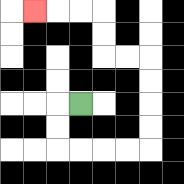{'start': '[3, 4]', 'end': '[1, 0]', 'path_directions': 'L,D,D,R,R,R,R,U,U,U,U,L,L,U,U,L,L,L', 'path_coordinates': '[[3, 4], [2, 4], [2, 5], [2, 6], [3, 6], [4, 6], [5, 6], [6, 6], [6, 5], [6, 4], [6, 3], [6, 2], [5, 2], [4, 2], [4, 1], [4, 0], [3, 0], [2, 0], [1, 0]]'}